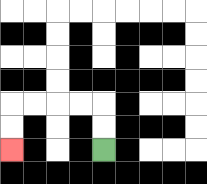{'start': '[4, 6]', 'end': '[0, 6]', 'path_directions': 'U,U,L,L,L,L,D,D', 'path_coordinates': '[[4, 6], [4, 5], [4, 4], [3, 4], [2, 4], [1, 4], [0, 4], [0, 5], [0, 6]]'}